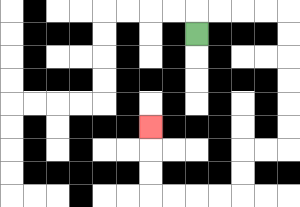{'start': '[8, 1]', 'end': '[6, 5]', 'path_directions': 'U,R,R,R,R,D,D,D,D,D,D,L,L,D,D,L,L,L,L,U,U,U', 'path_coordinates': '[[8, 1], [8, 0], [9, 0], [10, 0], [11, 0], [12, 0], [12, 1], [12, 2], [12, 3], [12, 4], [12, 5], [12, 6], [11, 6], [10, 6], [10, 7], [10, 8], [9, 8], [8, 8], [7, 8], [6, 8], [6, 7], [6, 6], [6, 5]]'}